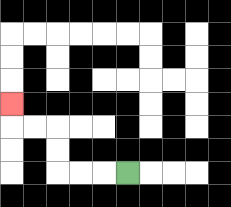{'start': '[5, 7]', 'end': '[0, 4]', 'path_directions': 'L,L,L,U,U,L,L,U', 'path_coordinates': '[[5, 7], [4, 7], [3, 7], [2, 7], [2, 6], [2, 5], [1, 5], [0, 5], [0, 4]]'}